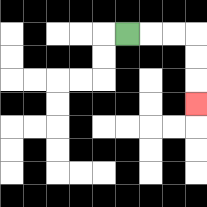{'start': '[5, 1]', 'end': '[8, 4]', 'path_directions': 'R,R,R,D,D,D', 'path_coordinates': '[[5, 1], [6, 1], [7, 1], [8, 1], [8, 2], [8, 3], [8, 4]]'}